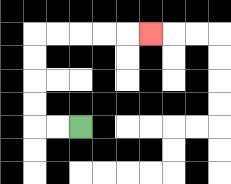{'start': '[3, 5]', 'end': '[6, 1]', 'path_directions': 'L,L,U,U,U,U,R,R,R,R,R', 'path_coordinates': '[[3, 5], [2, 5], [1, 5], [1, 4], [1, 3], [1, 2], [1, 1], [2, 1], [3, 1], [4, 1], [5, 1], [6, 1]]'}